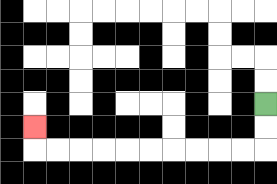{'start': '[11, 4]', 'end': '[1, 5]', 'path_directions': 'D,D,L,L,L,L,L,L,L,L,L,L,U', 'path_coordinates': '[[11, 4], [11, 5], [11, 6], [10, 6], [9, 6], [8, 6], [7, 6], [6, 6], [5, 6], [4, 6], [3, 6], [2, 6], [1, 6], [1, 5]]'}